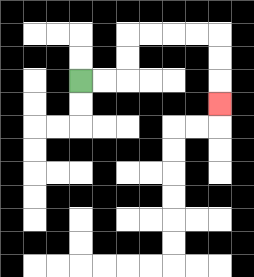{'start': '[3, 3]', 'end': '[9, 4]', 'path_directions': 'R,R,U,U,R,R,R,R,D,D,D', 'path_coordinates': '[[3, 3], [4, 3], [5, 3], [5, 2], [5, 1], [6, 1], [7, 1], [8, 1], [9, 1], [9, 2], [9, 3], [9, 4]]'}